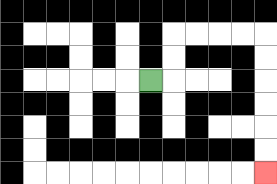{'start': '[6, 3]', 'end': '[11, 7]', 'path_directions': 'R,U,U,R,R,R,R,D,D,D,D,D,D', 'path_coordinates': '[[6, 3], [7, 3], [7, 2], [7, 1], [8, 1], [9, 1], [10, 1], [11, 1], [11, 2], [11, 3], [11, 4], [11, 5], [11, 6], [11, 7]]'}